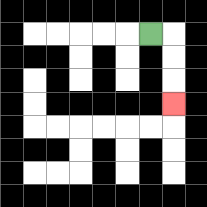{'start': '[6, 1]', 'end': '[7, 4]', 'path_directions': 'R,D,D,D', 'path_coordinates': '[[6, 1], [7, 1], [7, 2], [7, 3], [7, 4]]'}